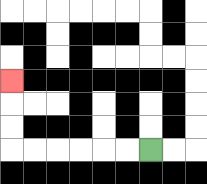{'start': '[6, 6]', 'end': '[0, 3]', 'path_directions': 'L,L,L,L,L,L,U,U,U', 'path_coordinates': '[[6, 6], [5, 6], [4, 6], [3, 6], [2, 6], [1, 6], [0, 6], [0, 5], [0, 4], [0, 3]]'}